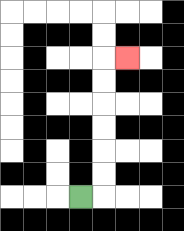{'start': '[3, 8]', 'end': '[5, 2]', 'path_directions': 'R,U,U,U,U,U,U,R', 'path_coordinates': '[[3, 8], [4, 8], [4, 7], [4, 6], [4, 5], [4, 4], [4, 3], [4, 2], [5, 2]]'}